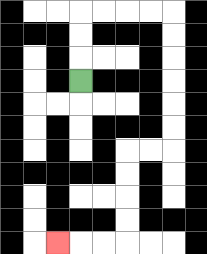{'start': '[3, 3]', 'end': '[2, 10]', 'path_directions': 'U,U,U,R,R,R,R,D,D,D,D,D,D,L,L,D,D,D,D,L,L,L', 'path_coordinates': '[[3, 3], [3, 2], [3, 1], [3, 0], [4, 0], [5, 0], [6, 0], [7, 0], [7, 1], [7, 2], [7, 3], [7, 4], [7, 5], [7, 6], [6, 6], [5, 6], [5, 7], [5, 8], [5, 9], [5, 10], [4, 10], [3, 10], [2, 10]]'}